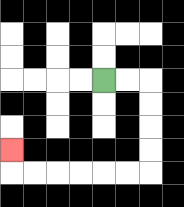{'start': '[4, 3]', 'end': '[0, 6]', 'path_directions': 'R,R,D,D,D,D,L,L,L,L,L,L,U', 'path_coordinates': '[[4, 3], [5, 3], [6, 3], [6, 4], [6, 5], [6, 6], [6, 7], [5, 7], [4, 7], [3, 7], [2, 7], [1, 7], [0, 7], [0, 6]]'}